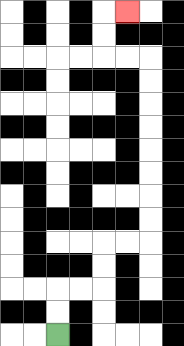{'start': '[2, 14]', 'end': '[5, 0]', 'path_directions': 'U,U,R,R,U,U,R,R,U,U,U,U,U,U,U,U,L,L,U,U,R', 'path_coordinates': '[[2, 14], [2, 13], [2, 12], [3, 12], [4, 12], [4, 11], [4, 10], [5, 10], [6, 10], [6, 9], [6, 8], [6, 7], [6, 6], [6, 5], [6, 4], [6, 3], [6, 2], [5, 2], [4, 2], [4, 1], [4, 0], [5, 0]]'}